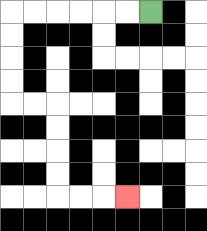{'start': '[6, 0]', 'end': '[5, 8]', 'path_directions': 'L,L,L,L,L,L,D,D,D,D,R,R,D,D,D,D,R,R,R', 'path_coordinates': '[[6, 0], [5, 0], [4, 0], [3, 0], [2, 0], [1, 0], [0, 0], [0, 1], [0, 2], [0, 3], [0, 4], [1, 4], [2, 4], [2, 5], [2, 6], [2, 7], [2, 8], [3, 8], [4, 8], [5, 8]]'}